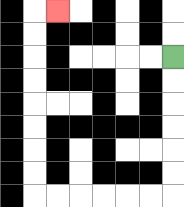{'start': '[7, 2]', 'end': '[2, 0]', 'path_directions': 'D,D,D,D,D,D,L,L,L,L,L,L,U,U,U,U,U,U,U,U,R', 'path_coordinates': '[[7, 2], [7, 3], [7, 4], [7, 5], [7, 6], [7, 7], [7, 8], [6, 8], [5, 8], [4, 8], [3, 8], [2, 8], [1, 8], [1, 7], [1, 6], [1, 5], [1, 4], [1, 3], [1, 2], [1, 1], [1, 0], [2, 0]]'}